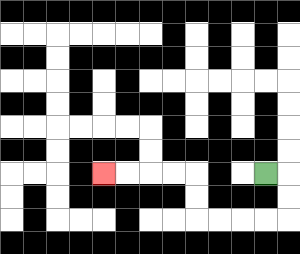{'start': '[11, 7]', 'end': '[4, 7]', 'path_directions': 'R,D,D,L,L,L,L,U,U,L,L,L,L', 'path_coordinates': '[[11, 7], [12, 7], [12, 8], [12, 9], [11, 9], [10, 9], [9, 9], [8, 9], [8, 8], [8, 7], [7, 7], [6, 7], [5, 7], [4, 7]]'}